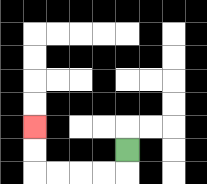{'start': '[5, 6]', 'end': '[1, 5]', 'path_directions': 'D,L,L,L,L,U,U', 'path_coordinates': '[[5, 6], [5, 7], [4, 7], [3, 7], [2, 7], [1, 7], [1, 6], [1, 5]]'}